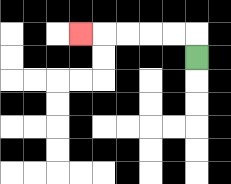{'start': '[8, 2]', 'end': '[3, 1]', 'path_directions': 'U,L,L,L,L,L', 'path_coordinates': '[[8, 2], [8, 1], [7, 1], [6, 1], [5, 1], [4, 1], [3, 1]]'}